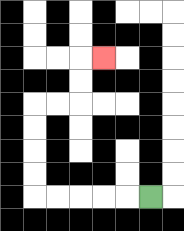{'start': '[6, 8]', 'end': '[4, 2]', 'path_directions': 'L,L,L,L,L,U,U,U,U,R,R,U,U,R', 'path_coordinates': '[[6, 8], [5, 8], [4, 8], [3, 8], [2, 8], [1, 8], [1, 7], [1, 6], [1, 5], [1, 4], [2, 4], [3, 4], [3, 3], [3, 2], [4, 2]]'}